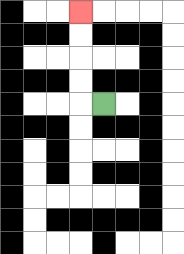{'start': '[4, 4]', 'end': '[3, 0]', 'path_directions': 'L,U,U,U,U', 'path_coordinates': '[[4, 4], [3, 4], [3, 3], [3, 2], [3, 1], [3, 0]]'}